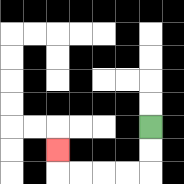{'start': '[6, 5]', 'end': '[2, 6]', 'path_directions': 'D,D,L,L,L,L,U', 'path_coordinates': '[[6, 5], [6, 6], [6, 7], [5, 7], [4, 7], [3, 7], [2, 7], [2, 6]]'}